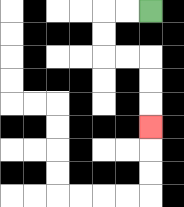{'start': '[6, 0]', 'end': '[6, 5]', 'path_directions': 'L,L,D,D,R,R,D,D,D', 'path_coordinates': '[[6, 0], [5, 0], [4, 0], [4, 1], [4, 2], [5, 2], [6, 2], [6, 3], [6, 4], [6, 5]]'}